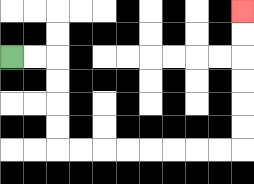{'start': '[0, 2]', 'end': '[10, 0]', 'path_directions': 'R,R,D,D,D,D,R,R,R,R,R,R,R,R,U,U,U,U,U,U', 'path_coordinates': '[[0, 2], [1, 2], [2, 2], [2, 3], [2, 4], [2, 5], [2, 6], [3, 6], [4, 6], [5, 6], [6, 6], [7, 6], [8, 6], [9, 6], [10, 6], [10, 5], [10, 4], [10, 3], [10, 2], [10, 1], [10, 0]]'}